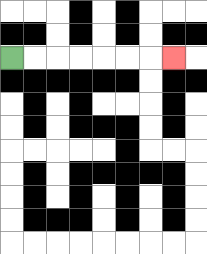{'start': '[0, 2]', 'end': '[7, 2]', 'path_directions': 'R,R,R,R,R,R,R', 'path_coordinates': '[[0, 2], [1, 2], [2, 2], [3, 2], [4, 2], [5, 2], [6, 2], [7, 2]]'}